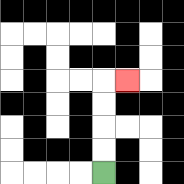{'start': '[4, 7]', 'end': '[5, 3]', 'path_directions': 'U,U,U,U,R', 'path_coordinates': '[[4, 7], [4, 6], [4, 5], [4, 4], [4, 3], [5, 3]]'}